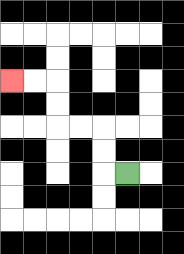{'start': '[5, 7]', 'end': '[0, 3]', 'path_directions': 'L,U,U,L,L,U,U,L,L', 'path_coordinates': '[[5, 7], [4, 7], [4, 6], [4, 5], [3, 5], [2, 5], [2, 4], [2, 3], [1, 3], [0, 3]]'}